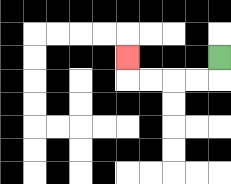{'start': '[9, 2]', 'end': '[5, 2]', 'path_directions': 'D,L,L,L,L,U', 'path_coordinates': '[[9, 2], [9, 3], [8, 3], [7, 3], [6, 3], [5, 3], [5, 2]]'}